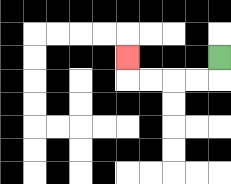{'start': '[9, 2]', 'end': '[5, 2]', 'path_directions': 'D,L,L,L,L,U', 'path_coordinates': '[[9, 2], [9, 3], [8, 3], [7, 3], [6, 3], [5, 3], [5, 2]]'}